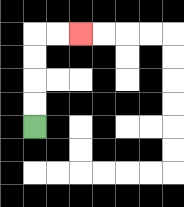{'start': '[1, 5]', 'end': '[3, 1]', 'path_directions': 'U,U,U,U,R,R', 'path_coordinates': '[[1, 5], [1, 4], [1, 3], [1, 2], [1, 1], [2, 1], [3, 1]]'}